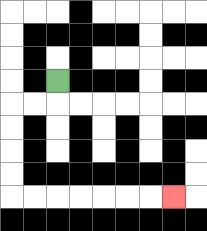{'start': '[2, 3]', 'end': '[7, 8]', 'path_directions': 'D,L,L,D,D,D,D,R,R,R,R,R,R,R', 'path_coordinates': '[[2, 3], [2, 4], [1, 4], [0, 4], [0, 5], [0, 6], [0, 7], [0, 8], [1, 8], [2, 8], [3, 8], [4, 8], [5, 8], [6, 8], [7, 8]]'}